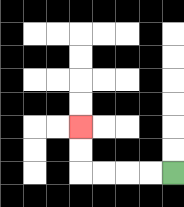{'start': '[7, 7]', 'end': '[3, 5]', 'path_directions': 'L,L,L,L,U,U', 'path_coordinates': '[[7, 7], [6, 7], [5, 7], [4, 7], [3, 7], [3, 6], [3, 5]]'}